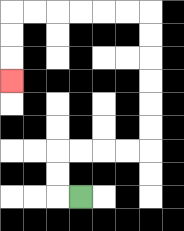{'start': '[3, 8]', 'end': '[0, 3]', 'path_directions': 'L,U,U,R,R,R,R,U,U,U,U,U,U,L,L,L,L,L,L,D,D,D', 'path_coordinates': '[[3, 8], [2, 8], [2, 7], [2, 6], [3, 6], [4, 6], [5, 6], [6, 6], [6, 5], [6, 4], [6, 3], [6, 2], [6, 1], [6, 0], [5, 0], [4, 0], [3, 0], [2, 0], [1, 0], [0, 0], [0, 1], [0, 2], [0, 3]]'}